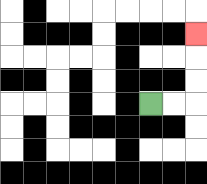{'start': '[6, 4]', 'end': '[8, 1]', 'path_directions': 'R,R,U,U,U', 'path_coordinates': '[[6, 4], [7, 4], [8, 4], [8, 3], [8, 2], [8, 1]]'}